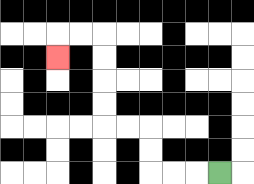{'start': '[9, 7]', 'end': '[2, 2]', 'path_directions': 'L,L,L,U,U,L,L,U,U,U,U,L,L,D', 'path_coordinates': '[[9, 7], [8, 7], [7, 7], [6, 7], [6, 6], [6, 5], [5, 5], [4, 5], [4, 4], [4, 3], [4, 2], [4, 1], [3, 1], [2, 1], [2, 2]]'}